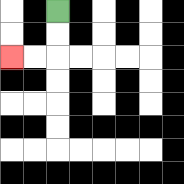{'start': '[2, 0]', 'end': '[0, 2]', 'path_directions': 'D,D,L,L', 'path_coordinates': '[[2, 0], [2, 1], [2, 2], [1, 2], [0, 2]]'}